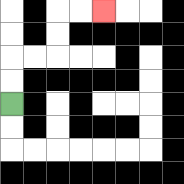{'start': '[0, 4]', 'end': '[4, 0]', 'path_directions': 'U,U,R,R,U,U,R,R', 'path_coordinates': '[[0, 4], [0, 3], [0, 2], [1, 2], [2, 2], [2, 1], [2, 0], [3, 0], [4, 0]]'}